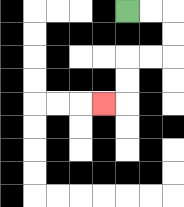{'start': '[5, 0]', 'end': '[4, 4]', 'path_directions': 'R,R,D,D,L,L,D,D,L', 'path_coordinates': '[[5, 0], [6, 0], [7, 0], [7, 1], [7, 2], [6, 2], [5, 2], [5, 3], [5, 4], [4, 4]]'}